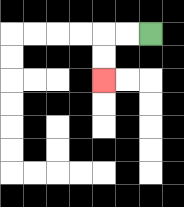{'start': '[6, 1]', 'end': '[4, 3]', 'path_directions': 'L,L,D,D', 'path_coordinates': '[[6, 1], [5, 1], [4, 1], [4, 2], [4, 3]]'}